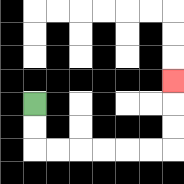{'start': '[1, 4]', 'end': '[7, 3]', 'path_directions': 'D,D,R,R,R,R,R,R,U,U,U', 'path_coordinates': '[[1, 4], [1, 5], [1, 6], [2, 6], [3, 6], [4, 6], [5, 6], [6, 6], [7, 6], [7, 5], [7, 4], [7, 3]]'}